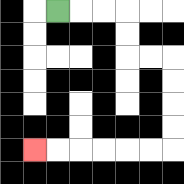{'start': '[2, 0]', 'end': '[1, 6]', 'path_directions': 'R,R,R,D,D,R,R,D,D,D,D,L,L,L,L,L,L', 'path_coordinates': '[[2, 0], [3, 0], [4, 0], [5, 0], [5, 1], [5, 2], [6, 2], [7, 2], [7, 3], [7, 4], [7, 5], [7, 6], [6, 6], [5, 6], [4, 6], [3, 6], [2, 6], [1, 6]]'}